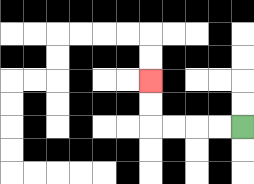{'start': '[10, 5]', 'end': '[6, 3]', 'path_directions': 'L,L,L,L,U,U', 'path_coordinates': '[[10, 5], [9, 5], [8, 5], [7, 5], [6, 5], [6, 4], [6, 3]]'}